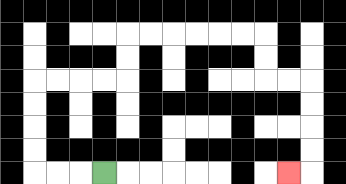{'start': '[4, 7]', 'end': '[12, 7]', 'path_directions': 'L,L,L,U,U,U,U,R,R,R,R,U,U,R,R,R,R,R,R,D,D,R,R,D,D,D,D,L', 'path_coordinates': '[[4, 7], [3, 7], [2, 7], [1, 7], [1, 6], [1, 5], [1, 4], [1, 3], [2, 3], [3, 3], [4, 3], [5, 3], [5, 2], [5, 1], [6, 1], [7, 1], [8, 1], [9, 1], [10, 1], [11, 1], [11, 2], [11, 3], [12, 3], [13, 3], [13, 4], [13, 5], [13, 6], [13, 7], [12, 7]]'}